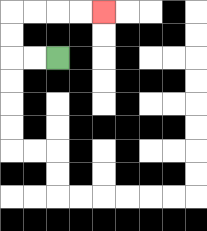{'start': '[2, 2]', 'end': '[4, 0]', 'path_directions': 'L,L,U,U,R,R,R,R', 'path_coordinates': '[[2, 2], [1, 2], [0, 2], [0, 1], [0, 0], [1, 0], [2, 0], [3, 0], [4, 0]]'}